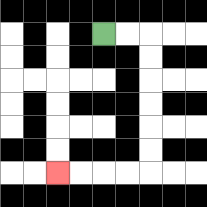{'start': '[4, 1]', 'end': '[2, 7]', 'path_directions': 'R,R,D,D,D,D,D,D,L,L,L,L', 'path_coordinates': '[[4, 1], [5, 1], [6, 1], [6, 2], [6, 3], [6, 4], [6, 5], [6, 6], [6, 7], [5, 7], [4, 7], [3, 7], [2, 7]]'}